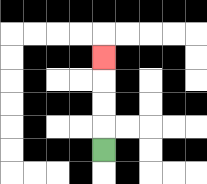{'start': '[4, 6]', 'end': '[4, 2]', 'path_directions': 'U,U,U,U', 'path_coordinates': '[[4, 6], [4, 5], [4, 4], [4, 3], [4, 2]]'}